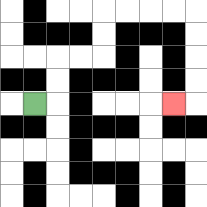{'start': '[1, 4]', 'end': '[7, 4]', 'path_directions': 'R,U,U,R,R,U,U,R,R,R,R,D,D,D,D,L', 'path_coordinates': '[[1, 4], [2, 4], [2, 3], [2, 2], [3, 2], [4, 2], [4, 1], [4, 0], [5, 0], [6, 0], [7, 0], [8, 0], [8, 1], [8, 2], [8, 3], [8, 4], [7, 4]]'}